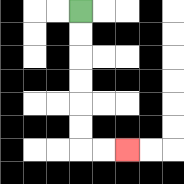{'start': '[3, 0]', 'end': '[5, 6]', 'path_directions': 'D,D,D,D,D,D,R,R', 'path_coordinates': '[[3, 0], [3, 1], [3, 2], [3, 3], [3, 4], [3, 5], [3, 6], [4, 6], [5, 6]]'}